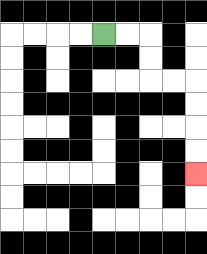{'start': '[4, 1]', 'end': '[8, 7]', 'path_directions': 'R,R,D,D,R,R,D,D,D,D', 'path_coordinates': '[[4, 1], [5, 1], [6, 1], [6, 2], [6, 3], [7, 3], [8, 3], [8, 4], [8, 5], [8, 6], [8, 7]]'}